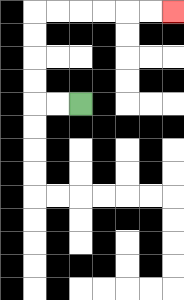{'start': '[3, 4]', 'end': '[7, 0]', 'path_directions': 'L,L,U,U,U,U,R,R,R,R,R,R', 'path_coordinates': '[[3, 4], [2, 4], [1, 4], [1, 3], [1, 2], [1, 1], [1, 0], [2, 0], [3, 0], [4, 0], [5, 0], [6, 0], [7, 0]]'}